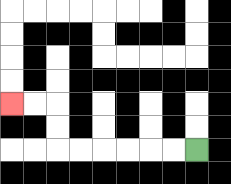{'start': '[8, 6]', 'end': '[0, 4]', 'path_directions': 'L,L,L,L,L,L,U,U,L,L', 'path_coordinates': '[[8, 6], [7, 6], [6, 6], [5, 6], [4, 6], [3, 6], [2, 6], [2, 5], [2, 4], [1, 4], [0, 4]]'}